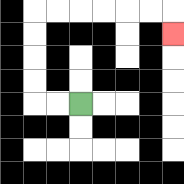{'start': '[3, 4]', 'end': '[7, 1]', 'path_directions': 'L,L,U,U,U,U,R,R,R,R,R,R,D', 'path_coordinates': '[[3, 4], [2, 4], [1, 4], [1, 3], [1, 2], [1, 1], [1, 0], [2, 0], [3, 0], [4, 0], [5, 0], [6, 0], [7, 0], [7, 1]]'}